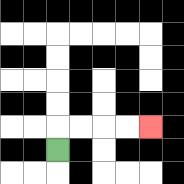{'start': '[2, 6]', 'end': '[6, 5]', 'path_directions': 'U,R,R,R,R', 'path_coordinates': '[[2, 6], [2, 5], [3, 5], [4, 5], [5, 5], [6, 5]]'}